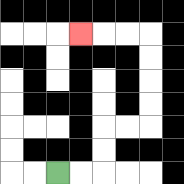{'start': '[2, 7]', 'end': '[3, 1]', 'path_directions': 'R,R,U,U,R,R,U,U,U,U,L,L,L', 'path_coordinates': '[[2, 7], [3, 7], [4, 7], [4, 6], [4, 5], [5, 5], [6, 5], [6, 4], [6, 3], [6, 2], [6, 1], [5, 1], [4, 1], [3, 1]]'}